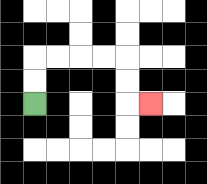{'start': '[1, 4]', 'end': '[6, 4]', 'path_directions': 'U,U,R,R,R,R,D,D,R', 'path_coordinates': '[[1, 4], [1, 3], [1, 2], [2, 2], [3, 2], [4, 2], [5, 2], [5, 3], [5, 4], [6, 4]]'}